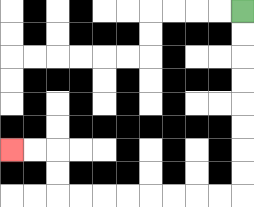{'start': '[10, 0]', 'end': '[0, 6]', 'path_directions': 'D,D,D,D,D,D,D,D,L,L,L,L,L,L,L,L,U,U,L,L', 'path_coordinates': '[[10, 0], [10, 1], [10, 2], [10, 3], [10, 4], [10, 5], [10, 6], [10, 7], [10, 8], [9, 8], [8, 8], [7, 8], [6, 8], [5, 8], [4, 8], [3, 8], [2, 8], [2, 7], [2, 6], [1, 6], [0, 6]]'}